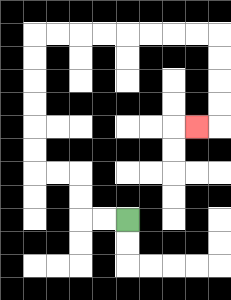{'start': '[5, 9]', 'end': '[8, 5]', 'path_directions': 'L,L,U,U,L,L,U,U,U,U,U,U,R,R,R,R,R,R,R,R,D,D,D,D,L', 'path_coordinates': '[[5, 9], [4, 9], [3, 9], [3, 8], [3, 7], [2, 7], [1, 7], [1, 6], [1, 5], [1, 4], [1, 3], [1, 2], [1, 1], [2, 1], [3, 1], [4, 1], [5, 1], [6, 1], [7, 1], [8, 1], [9, 1], [9, 2], [9, 3], [9, 4], [9, 5], [8, 5]]'}